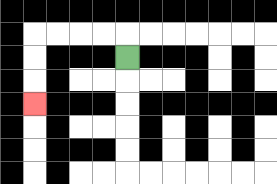{'start': '[5, 2]', 'end': '[1, 4]', 'path_directions': 'U,L,L,L,L,D,D,D', 'path_coordinates': '[[5, 2], [5, 1], [4, 1], [3, 1], [2, 1], [1, 1], [1, 2], [1, 3], [1, 4]]'}